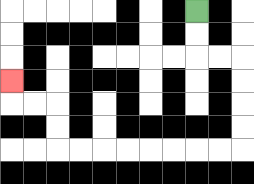{'start': '[8, 0]', 'end': '[0, 3]', 'path_directions': 'D,D,R,R,D,D,D,D,L,L,L,L,L,L,L,L,U,U,L,L,U', 'path_coordinates': '[[8, 0], [8, 1], [8, 2], [9, 2], [10, 2], [10, 3], [10, 4], [10, 5], [10, 6], [9, 6], [8, 6], [7, 6], [6, 6], [5, 6], [4, 6], [3, 6], [2, 6], [2, 5], [2, 4], [1, 4], [0, 4], [0, 3]]'}